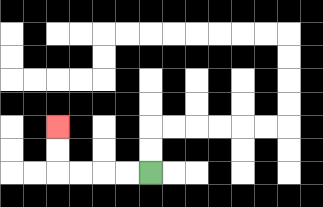{'start': '[6, 7]', 'end': '[2, 5]', 'path_directions': 'L,L,L,L,U,U', 'path_coordinates': '[[6, 7], [5, 7], [4, 7], [3, 7], [2, 7], [2, 6], [2, 5]]'}